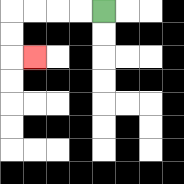{'start': '[4, 0]', 'end': '[1, 2]', 'path_directions': 'L,L,L,L,D,D,R', 'path_coordinates': '[[4, 0], [3, 0], [2, 0], [1, 0], [0, 0], [0, 1], [0, 2], [1, 2]]'}